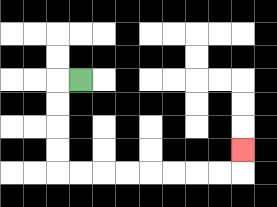{'start': '[3, 3]', 'end': '[10, 6]', 'path_directions': 'L,D,D,D,D,R,R,R,R,R,R,R,R,U', 'path_coordinates': '[[3, 3], [2, 3], [2, 4], [2, 5], [2, 6], [2, 7], [3, 7], [4, 7], [5, 7], [6, 7], [7, 7], [8, 7], [9, 7], [10, 7], [10, 6]]'}